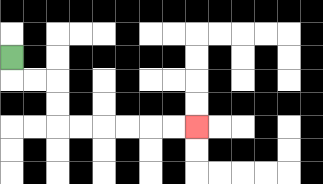{'start': '[0, 2]', 'end': '[8, 5]', 'path_directions': 'D,R,R,D,D,R,R,R,R,R,R', 'path_coordinates': '[[0, 2], [0, 3], [1, 3], [2, 3], [2, 4], [2, 5], [3, 5], [4, 5], [5, 5], [6, 5], [7, 5], [8, 5]]'}